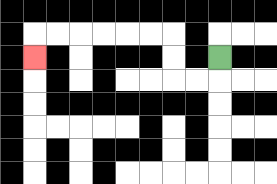{'start': '[9, 2]', 'end': '[1, 2]', 'path_directions': 'D,L,L,U,U,L,L,L,L,L,L,D', 'path_coordinates': '[[9, 2], [9, 3], [8, 3], [7, 3], [7, 2], [7, 1], [6, 1], [5, 1], [4, 1], [3, 1], [2, 1], [1, 1], [1, 2]]'}